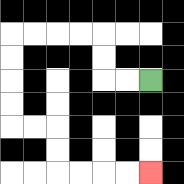{'start': '[6, 3]', 'end': '[6, 7]', 'path_directions': 'L,L,U,U,L,L,L,L,D,D,D,D,R,R,D,D,R,R,R,R', 'path_coordinates': '[[6, 3], [5, 3], [4, 3], [4, 2], [4, 1], [3, 1], [2, 1], [1, 1], [0, 1], [0, 2], [0, 3], [0, 4], [0, 5], [1, 5], [2, 5], [2, 6], [2, 7], [3, 7], [4, 7], [5, 7], [6, 7]]'}